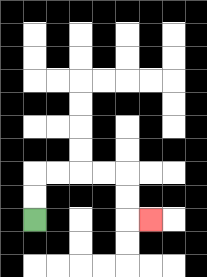{'start': '[1, 9]', 'end': '[6, 9]', 'path_directions': 'U,U,R,R,R,R,D,D,R', 'path_coordinates': '[[1, 9], [1, 8], [1, 7], [2, 7], [3, 7], [4, 7], [5, 7], [5, 8], [5, 9], [6, 9]]'}